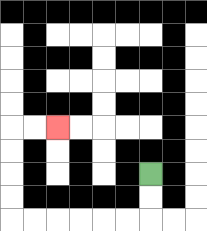{'start': '[6, 7]', 'end': '[2, 5]', 'path_directions': 'D,D,L,L,L,L,L,L,U,U,U,U,R,R', 'path_coordinates': '[[6, 7], [6, 8], [6, 9], [5, 9], [4, 9], [3, 9], [2, 9], [1, 9], [0, 9], [0, 8], [0, 7], [0, 6], [0, 5], [1, 5], [2, 5]]'}